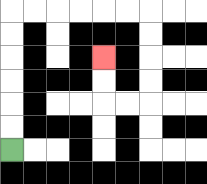{'start': '[0, 6]', 'end': '[4, 2]', 'path_directions': 'U,U,U,U,U,U,R,R,R,R,R,R,D,D,D,D,L,L,U,U', 'path_coordinates': '[[0, 6], [0, 5], [0, 4], [0, 3], [0, 2], [0, 1], [0, 0], [1, 0], [2, 0], [3, 0], [4, 0], [5, 0], [6, 0], [6, 1], [6, 2], [6, 3], [6, 4], [5, 4], [4, 4], [4, 3], [4, 2]]'}